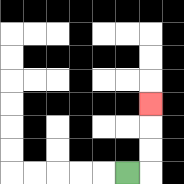{'start': '[5, 7]', 'end': '[6, 4]', 'path_directions': 'R,U,U,U', 'path_coordinates': '[[5, 7], [6, 7], [6, 6], [6, 5], [6, 4]]'}